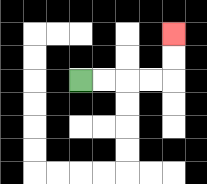{'start': '[3, 3]', 'end': '[7, 1]', 'path_directions': 'R,R,R,R,U,U', 'path_coordinates': '[[3, 3], [4, 3], [5, 3], [6, 3], [7, 3], [7, 2], [7, 1]]'}